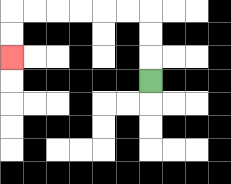{'start': '[6, 3]', 'end': '[0, 2]', 'path_directions': 'U,U,U,L,L,L,L,L,L,D,D', 'path_coordinates': '[[6, 3], [6, 2], [6, 1], [6, 0], [5, 0], [4, 0], [3, 0], [2, 0], [1, 0], [0, 0], [0, 1], [0, 2]]'}